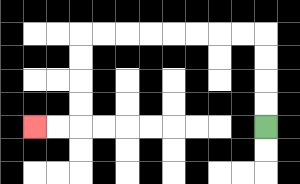{'start': '[11, 5]', 'end': '[1, 5]', 'path_directions': 'U,U,U,U,L,L,L,L,L,L,L,L,D,D,D,D,L,L', 'path_coordinates': '[[11, 5], [11, 4], [11, 3], [11, 2], [11, 1], [10, 1], [9, 1], [8, 1], [7, 1], [6, 1], [5, 1], [4, 1], [3, 1], [3, 2], [3, 3], [3, 4], [3, 5], [2, 5], [1, 5]]'}